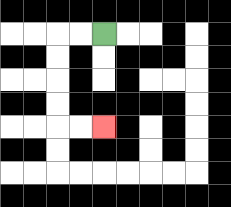{'start': '[4, 1]', 'end': '[4, 5]', 'path_directions': 'L,L,D,D,D,D,R,R', 'path_coordinates': '[[4, 1], [3, 1], [2, 1], [2, 2], [2, 3], [2, 4], [2, 5], [3, 5], [4, 5]]'}